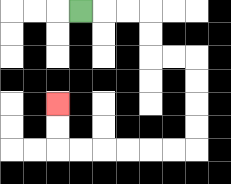{'start': '[3, 0]', 'end': '[2, 4]', 'path_directions': 'R,R,R,D,D,R,R,D,D,D,D,L,L,L,L,L,L,U,U', 'path_coordinates': '[[3, 0], [4, 0], [5, 0], [6, 0], [6, 1], [6, 2], [7, 2], [8, 2], [8, 3], [8, 4], [8, 5], [8, 6], [7, 6], [6, 6], [5, 6], [4, 6], [3, 6], [2, 6], [2, 5], [2, 4]]'}